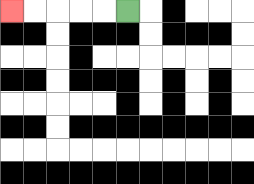{'start': '[5, 0]', 'end': '[0, 0]', 'path_directions': 'L,L,L,L,L', 'path_coordinates': '[[5, 0], [4, 0], [3, 0], [2, 0], [1, 0], [0, 0]]'}